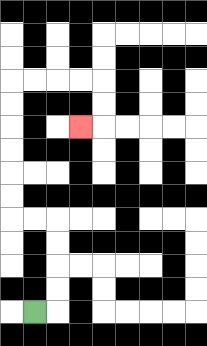{'start': '[1, 13]', 'end': '[3, 5]', 'path_directions': 'R,U,U,U,U,L,L,U,U,U,U,U,U,R,R,R,R,D,D,L', 'path_coordinates': '[[1, 13], [2, 13], [2, 12], [2, 11], [2, 10], [2, 9], [1, 9], [0, 9], [0, 8], [0, 7], [0, 6], [0, 5], [0, 4], [0, 3], [1, 3], [2, 3], [3, 3], [4, 3], [4, 4], [4, 5], [3, 5]]'}